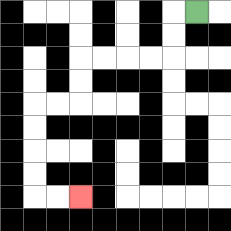{'start': '[8, 0]', 'end': '[3, 8]', 'path_directions': 'L,D,D,L,L,L,L,D,D,L,L,D,D,D,D,R,R', 'path_coordinates': '[[8, 0], [7, 0], [7, 1], [7, 2], [6, 2], [5, 2], [4, 2], [3, 2], [3, 3], [3, 4], [2, 4], [1, 4], [1, 5], [1, 6], [1, 7], [1, 8], [2, 8], [3, 8]]'}